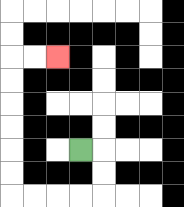{'start': '[3, 6]', 'end': '[2, 2]', 'path_directions': 'R,D,D,L,L,L,L,U,U,U,U,U,U,R,R', 'path_coordinates': '[[3, 6], [4, 6], [4, 7], [4, 8], [3, 8], [2, 8], [1, 8], [0, 8], [0, 7], [0, 6], [0, 5], [0, 4], [0, 3], [0, 2], [1, 2], [2, 2]]'}